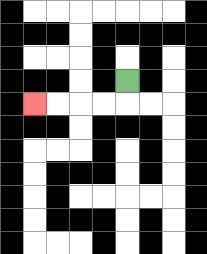{'start': '[5, 3]', 'end': '[1, 4]', 'path_directions': 'D,L,L,L,L', 'path_coordinates': '[[5, 3], [5, 4], [4, 4], [3, 4], [2, 4], [1, 4]]'}